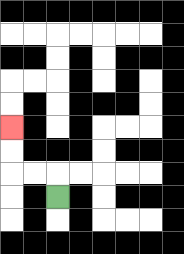{'start': '[2, 8]', 'end': '[0, 5]', 'path_directions': 'U,L,L,U,U', 'path_coordinates': '[[2, 8], [2, 7], [1, 7], [0, 7], [0, 6], [0, 5]]'}